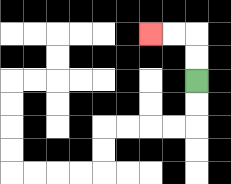{'start': '[8, 3]', 'end': '[6, 1]', 'path_directions': 'U,U,L,L', 'path_coordinates': '[[8, 3], [8, 2], [8, 1], [7, 1], [6, 1]]'}